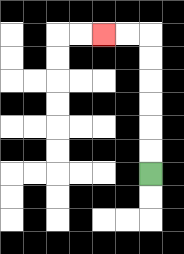{'start': '[6, 7]', 'end': '[4, 1]', 'path_directions': 'U,U,U,U,U,U,L,L', 'path_coordinates': '[[6, 7], [6, 6], [6, 5], [6, 4], [6, 3], [6, 2], [6, 1], [5, 1], [4, 1]]'}